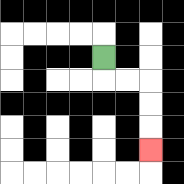{'start': '[4, 2]', 'end': '[6, 6]', 'path_directions': 'D,R,R,D,D,D', 'path_coordinates': '[[4, 2], [4, 3], [5, 3], [6, 3], [6, 4], [6, 5], [6, 6]]'}